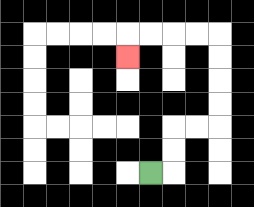{'start': '[6, 7]', 'end': '[5, 2]', 'path_directions': 'R,U,U,R,R,U,U,U,U,L,L,L,L,D', 'path_coordinates': '[[6, 7], [7, 7], [7, 6], [7, 5], [8, 5], [9, 5], [9, 4], [9, 3], [9, 2], [9, 1], [8, 1], [7, 1], [6, 1], [5, 1], [5, 2]]'}